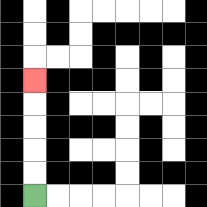{'start': '[1, 8]', 'end': '[1, 3]', 'path_directions': 'U,U,U,U,U', 'path_coordinates': '[[1, 8], [1, 7], [1, 6], [1, 5], [1, 4], [1, 3]]'}